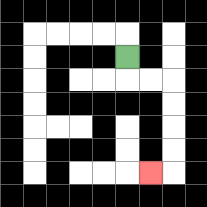{'start': '[5, 2]', 'end': '[6, 7]', 'path_directions': 'D,R,R,D,D,D,D,L', 'path_coordinates': '[[5, 2], [5, 3], [6, 3], [7, 3], [7, 4], [7, 5], [7, 6], [7, 7], [6, 7]]'}